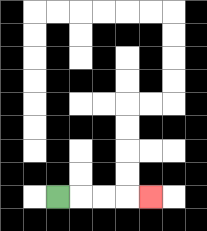{'start': '[2, 8]', 'end': '[6, 8]', 'path_directions': 'R,R,R,R', 'path_coordinates': '[[2, 8], [3, 8], [4, 8], [5, 8], [6, 8]]'}